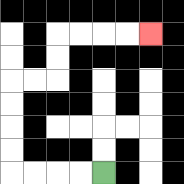{'start': '[4, 7]', 'end': '[6, 1]', 'path_directions': 'L,L,L,L,U,U,U,U,R,R,U,U,R,R,R,R', 'path_coordinates': '[[4, 7], [3, 7], [2, 7], [1, 7], [0, 7], [0, 6], [0, 5], [0, 4], [0, 3], [1, 3], [2, 3], [2, 2], [2, 1], [3, 1], [4, 1], [5, 1], [6, 1]]'}